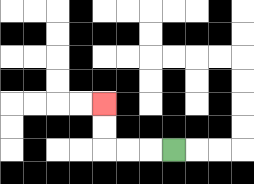{'start': '[7, 6]', 'end': '[4, 4]', 'path_directions': 'L,L,L,U,U', 'path_coordinates': '[[7, 6], [6, 6], [5, 6], [4, 6], [4, 5], [4, 4]]'}